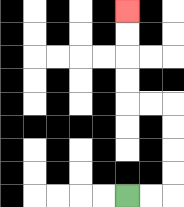{'start': '[5, 8]', 'end': '[5, 0]', 'path_directions': 'R,R,U,U,U,U,L,L,U,U,U,U', 'path_coordinates': '[[5, 8], [6, 8], [7, 8], [7, 7], [7, 6], [7, 5], [7, 4], [6, 4], [5, 4], [5, 3], [5, 2], [5, 1], [5, 0]]'}